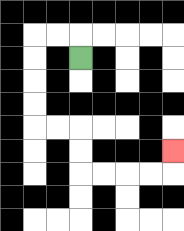{'start': '[3, 2]', 'end': '[7, 6]', 'path_directions': 'U,L,L,D,D,D,D,R,R,D,D,R,R,R,R,U', 'path_coordinates': '[[3, 2], [3, 1], [2, 1], [1, 1], [1, 2], [1, 3], [1, 4], [1, 5], [2, 5], [3, 5], [3, 6], [3, 7], [4, 7], [5, 7], [6, 7], [7, 7], [7, 6]]'}